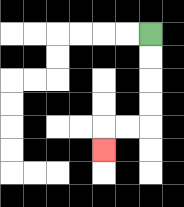{'start': '[6, 1]', 'end': '[4, 6]', 'path_directions': 'D,D,D,D,L,L,D', 'path_coordinates': '[[6, 1], [6, 2], [6, 3], [6, 4], [6, 5], [5, 5], [4, 5], [4, 6]]'}